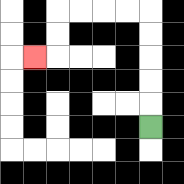{'start': '[6, 5]', 'end': '[1, 2]', 'path_directions': 'U,U,U,U,U,L,L,L,L,D,D,L', 'path_coordinates': '[[6, 5], [6, 4], [6, 3], [6, 2], [6, 1], [6, 0], [5, 0], [4, 0], [3, 0], [2, 0], [2, 1], [2, 2], [1, 2]]'}